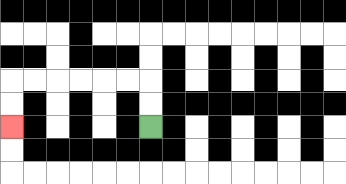{'start': '[6, 5]', 'end': '[0, 5]', 'path_directions': 'U,U,L,L,L,L,L,L,D,D', 'path_coordinates': '[[6, 5], [6, 4], [6, 3], [5, 3], [4, 3], [3, 3], [2, 3], [1, 3], [0, 3], [0, 4], [0, 5]]'}